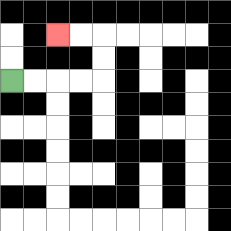{'start': '[0, 3]', 'end': '[2, 1]', 'path_directions': 'R,R,R,R,U,U,L,L', 'path_coordinates': '[[0, 3], [1, 3], [2, 3], [3, 3], [4, 3], [4, 2], [4, 1], [3, 1], [2, 1]]'}